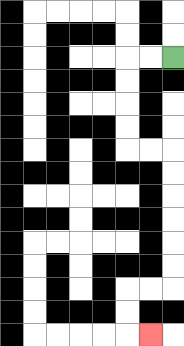{'start': '[7, 2]', 'end': '[6, 14]', 'path_directions': 'L,L,D,D,D,D,R,R,D,D,D,D,D,D,L,L,D,D,R', 'path_coordinates': '[[7, 2], [6, 2], [5, 2], [5, 3], [5, 4], [5, 5], [5, 6], [6, 6], [7, 6], [7, 7], [7, 8], [7, 9], [7, 10], [7, 11], [7, 12], [6, 12], [5, 12], [5, 13], [5, 14], [6, 14]]'}